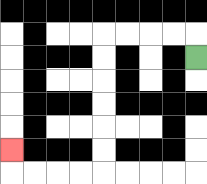{'start': '[8, 2]', 'end': '[0, 6]', 'path_directions': 'U,L,L,L,L,D,D,D,D,D,D,L,L,L,L,U', 'path_coordinates': '[[8, 2], [8, 1], [7, 1], [6, 1], [5, 1], [4, 1], [4, 2], [4, 3], [4, 4], [4, 5], [4, 6], [4, 7], [3, 7], [2, 7], [1, 7], [0, 7], [0, 6]]'}